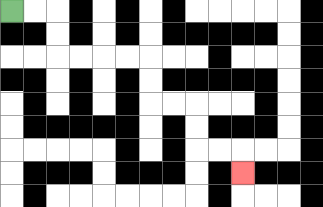{'start': '[0, 0]', 'end': '[10, 7]', 'path_directions': 'R,R,D,D,R,R,R,R,D,D,R,R,D,D,R,R,D', 'path_coordinates': '[[0, 0], [1, 0], [2, 0], [2, 1], [2, 2], [3, 2], [4, 2], [5, 2], [6, 2], [6, 3], [6, 4], [7, 4], [8, 4], [8, 5], [8, 6], [9, 6], [10, 6], [10, 7]]'}